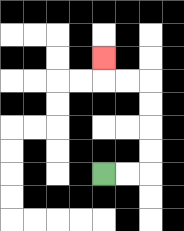{'start': '[4, 7]', 'end': '[4, 2]', 'path_directions': 'R,R,U,U,U,U,L,L,U', 'path_coordinates': '[[4, 7], [5, 7], [6, 7], [6, 6], [6, 5], [6, 4], [6, 3], [5, 3], [4, 3], [4, 2]]'}